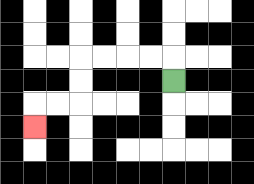{'start': '[7, 3]', 'end': '[1, 5]', 'path_directions': 'U,L,L,L,L,D,D,L,L,D', 'path_coordinates': '[[7, 3], [7, 2], [6, 2], [5, 2], [4, 2], [3, 2], [3, 3], [3, 4], [2, 4], [1, 4], [1, 5]]'}